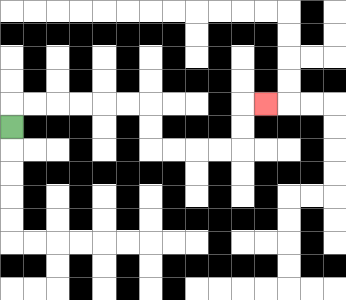{'start': '[0, 5]', 'end': '[11, 4]', 'path_directions': 'U,R,R,R,R,R,R,D,D,R,R,R,R,U,U,R', 'path_coordinates': '[[0, 5], [0, 4], [1, 4], [2, 4], [3, 4], [4, 4], [5, 4], [6, 4], [6, 5], [6, 6], [7, 6], [8, 6], [9, 6], [10, 6], [10, 5], [10, 4], [11, 4]]'}